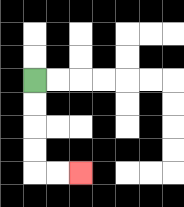{'start': '[1, 3]', 'end': '[3, 7]', 'path_directions': 'D,D,D,D,R,R', 'path_coordinates': '[[1, 3], [1, 4], [1, 5], [1, 6], [1, 7], [2, 7], [3, 7]]'}